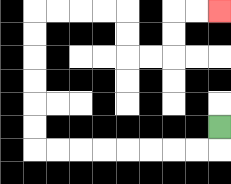{'start': '[9, 5]', 'end': '[9, 0]', 'path_directions': 'D,L,L,L,L,L,L,L,L,U,U,U,U,U,U,R,R,R,R,D,D,R,R,U,U,R,R', 'path_coordinates': '[[9, 5], [9, 6], [8, 6], [7, 6], [6, 6], [5, 6], [4, 6], [3, 6], [2, 6], [1, 6], [1, 5], [1, 4], [1, 3], [1, 2], [1, 1], [1, 0], [2, 0], [3, 0], [4, 0], [5, 0], [5, 1], [5, 2], [6, 2], [7, 2], [7, 1], [7, 0], [8, 0], [9, 0]]'}